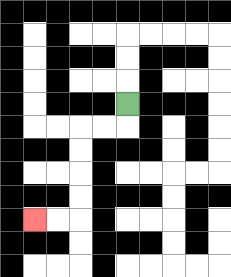{'start': '[5, 4]', 'end': '[1, 9]', 'path_directions': 'D,L,L,D,D,D,D,L,L', 'path_coordinates': '[[5, 4], [5, 5], [4, 5], [3, 5], [3, 6], [3, 7], [3, 8], [3, 9], [2, 9], [1, 9]]'}